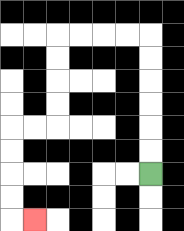{'start': '[6, 7]', 'end': '[1, 9]', 'path_directions': 'U,U,U,U,U,U,L,L,L,L,D,D,D,D,L,L,D,D,D,D,R', 'path_coordinates': '[[6, 7], [6, 6], [6, 5], [6, 4], [6, 3], [6, 2], [6, 1], [5, 1], [4, 1], [3, 1], [2, 1], [2, 2], [2, 3], [2, 4], [2, 5], [1, 5], [0, 5], [0, 6], [0, 7], [0, 8], [0, 9], [1, 9]]'}